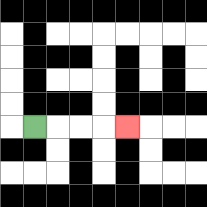{'start': '[1, 5]', 'end': '[5, 5]', 'path_directions': 'R,R,R,R', 'path_coordinates': '[[1, 5], [2, 5], [3, 5], [4, 5], [5, 5]]'}